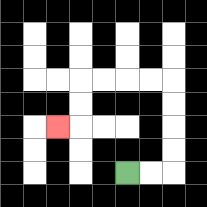{'start': '[5, 7]', 'end': '[2, 5]', 'path_directions': 'R,R,U,U,U,U,L,L,L,L,D,D,L', 'path_coordinates': '[[5, 7], [6, 7], [7, 7], [7, 6], [7, 5], [7, 4], [7, 3], [6, 3], [5, 3], [4, 3], [3, 3], [3, 4], [3, 5], [2, 5]]'}